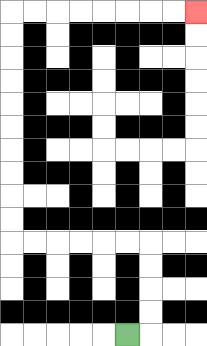{'start': '[5, 14]', 'end': '[8, 0]', 'path_directions': 'R,U,U,U,U,L,L,L,L,L,L,U,U,U,U,U,U,U,U,U,U,R,R,R,R,R,R,R,R', 'path_coordinates': '[[5, 14], [6, 14], [6, 13], [6, 12], [6, 11], [6, 10], [5, 10], [4, 10], [3, 10], [2, 10], [1, 10], [0, 10], [0, 9], [0, 8], [0, 7], [0, 6], [0, 5], [0, 4], [0, 3], [0, 2], [0, 1], [0, 0], [1, 0], [2, 0], [3, 0], [4, 0], [5, 0], [6, 0], [7, 0], [8, 0]]'}